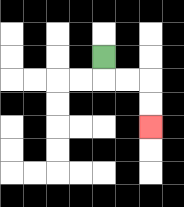{'start': '[4, 2]', 'end': '[6, 5]', 'path_directions': 'D,R,R,D,D', 'path_coordinates': '[[4, 2], [4, 3], [5, 3], [6, 3], [6, 4], [6, 5]]'}